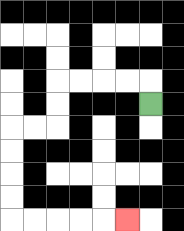{'start': '[6, 4]', 'end': '[5, 9]', 'path_directions': 'U,L,L,L,L,D,D,L,L,D,D,D,D,R,R,R,R,R', 'path_coordinates': '[[6, 4], [6, 3], [5, 3], [4, 3], [3, 3], [2, 3], [2, 4], [2, 5], [1, 5], [0, 5], [0, 6], [0, 7], [0, 8], [0, 9], [1, 9], [2, 9], [3, 9], [4, 9], [5, 9]]'}